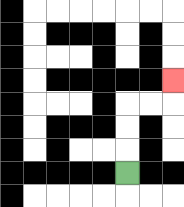{'start': '[5, 7]', 'end': '[7, 3]', 'path_directions': 'U,U,U,R,R,U', 'path_coordinates': '[[5, 7], [5, 6], [5, 5], [5, 4], [6, 4], [7, 4], [7, 3]]'}